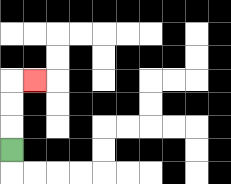{'start': '[0, 6]', 'end': '[1, 3]', 'path_directions': 'U,U,U,R', 'path_coordinates': '[[0, 6], [0, 5], [0, 4], [0, 3], [1, 3]]'}